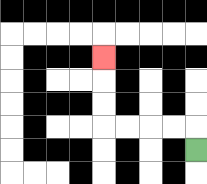{'start': '[8, 6]', 'end': '[4, 2]', 'path_directions': 'U,L,L,L,L,U,U,U', 'path_coordinates': '[[8, 6], [8, 5], [7, 5], [6, 5], [5, 5], [4, 5], [4, 4], [4, 3], [4, 2]]'}